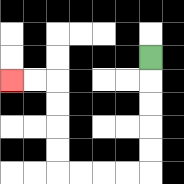{'start': '[6, 2]', 'end': '[0, 3]', 'path_directions': 'D,D,D,D,D,L,L,L,L,U,U,U,U,L,L', 'path_coordinates': '[[6, 2], [6, 3], [6, 4], [6, 5], [6, 6], [6, 7], [5, 7], [4, 7], [3, 7], [2, 7], [2, 6], [2, 5], [2, 4], [2, 3], [1, 3], [0, 3]]'}